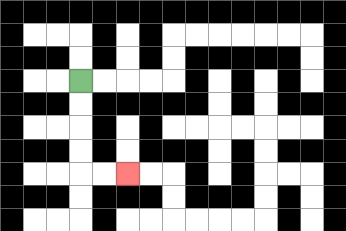{'start': '[3, 3]', 'end': '[5, 7]', 'path_directions': 'D,D,D,D,R,R', 'path_coordinates': '[[3, 3], [3, 4], [3, 5], [3, 6], [3, 7], [4, 7], [5, 7]]'}